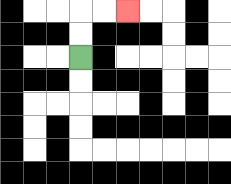{'start': '[3, 2]', 'end': '[5, 0]', 'path_directions': 'U,U,R,R', 'path_coordinates': '[[3, 2], [3, 1], [3, 0], [4, 0], [5, 0]]'}